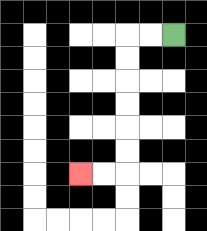{'start': '[7, 1]', 'end': '[3, 7]', 'path_directions': 'L,L,D,D,D,D,D,D,L,L', 'path_coordinates': '[[7, 1], [6, 1], [5, 1], [5, 2], [5, 3], [5, 4], [5, 5], [5, 6], [5, 7], [4, 7], [3, 7]]'}